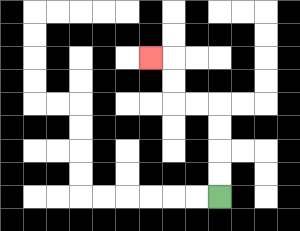{'start': '[9, 8]', 'end': '[6, 2]', 'path_directions': 'U,U,U,U,L,L,U,U,L', 'path_coordinates': '[[9, 8], [9, 7], [9, 6], [9, 5], [9, 4], [8, 4], [7, 4], [7, 3], [7, 2], [6, 2]]'}